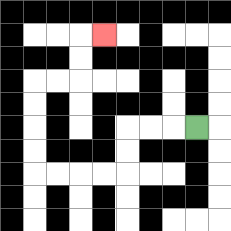{'start': '[8, 5]', 'end': '[4, 1]', 'path_directions': 'L,L,L,D,D,L,L,L,L,U,U,U,U,R,R,U,U,R', 'path_coordinates': '[[8, 5], [7, 5], [6, 5], [5, 5], [5, 6], [5, 7], [4, 7], [3, 7], [2, 7], [1, 7], [1, 6], [1, 5], [1, 4], [1, 3], [2, 3], [3, 3], [3, 2], [3, 1], [4, 1]]'}